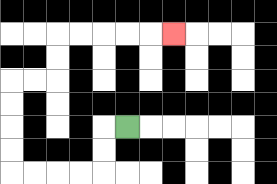{'start': '[5, 5]', 'end': '[7, 1]', 'path_directions': 'L,D,D,L,L,L,L,U,U,U,U,R,R,U,U,R,R,R,R,R', 'path_coordinates': '[[5, 5], [4, 5], [4, 6], [4, 7], [3, 7], [2, 7], [1, 7], [0, 7], [0, 6], [0, 5], [0, 4], [0, 3], [1, 3], [2, 3], [2, 2], [2, 1], [3, 1], [4, 1], [5, 1], [6, 1], [7, 1]]'}